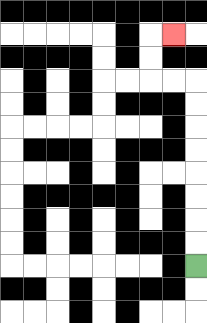{'start': '[8, 11]', 'end': '[7, 1]', 'path_directions': 'U,U,U,U,U,U,U,U,L,L,U,U,R', 'path_coordinates': '[[8, 11], [8, 10], [8, 9], [8, 8], [8, 7], [8, 6], [8, 5], [8, 4], [8, 3], [7, 3], [6, 3], [6, 2], [6, 1], [7, 1]]'}